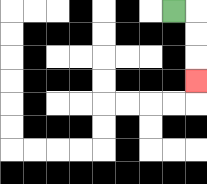{'start': '[7, 0]', 'end': '[8, 3]', 'path_directions': 'R,D,D,D', 'path_coordinates': '[[7, 0], [8, 0], [8, 1], [8, 2], [8, 3]]'}